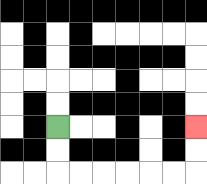{'start': '[2, 5]', 'end': '[8, 5]', 'path_directions': 'D,D,R,R,R,R,R,R,U,U', 'path_coordinates': '[[2, 5], [2, 6], [2, 7], [3, 7], [4, 7], [5, 7], [6, 7], [7, 7], [8, 7], [8, 6], [8, 5]]'}